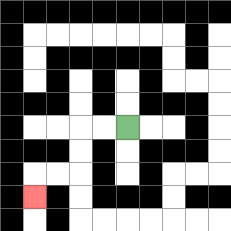{'start': '[5, 5]', 'end': '[1, 8]', 'path_directions': 'L,L,D,D,L,L,D', 'path_coordinates': '[[5, 5], [4, 5], [3, 5], [3, 6], [3, 7], [2, 7], [1, 7], [1, 8]]'}